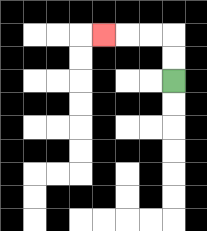{'start': '[7, 3]', 'end': '[4, 1]', 'path_directions': 'U,U,L,L,L', 'path_coordinates': '[[7, 3], [7, 2], [7, 1], [6, 1], [5, 1], [4, 1]]'}